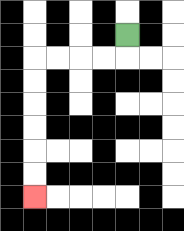{'start': '[5, 1]', 'end': '[1, 8]', 'path_directions': 'D,L,L,L,L,D,D,D,D,D,D', 'path_coordinates': '[[5, 1], [5, 2], [4, 2], [3, 2], [2, 2], [1, 2], [1, 3], [1, 4], [1, 5], [1, 6], [1, 7], [1, 8]]'}